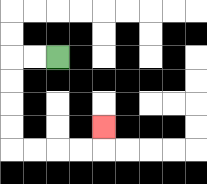{'start': '[2, 2]', 'end': '[4, 5]', 'path_directions': 'L,L,D,D,D,D,R,R,R,R,U', 'path_coordinates': '[[2, 2], [1, 2], [0, 2], [0, 3], [0, 4], [0, 5], [0, 6], [1, 6], [2, 6], [3, 6], [4, 6], [4, 5]]'}